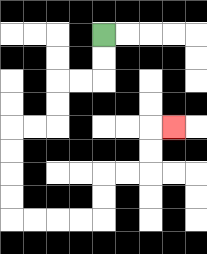{'start': '[4, 1]', 'end': '[7, 5]', 'path_directions': 'D,D,L,L,D,D,L,L,D,D,D,D,R,R,R,R,U,U,R,R,U,U,R', 'path_coordinates': '[[4, 1], [4, 2], [4, 3], [3, 3], [2, 3], [2, 4], [2, 5], [1, 5], [0, 5], [0, 6], [0, 7], [0, 8], [0, 9], [1, 9], [2, 9], [3, 9], [4, 9], [4, 8], [4, 7], [5, 7], [6, 7], [6, 6], [6, 5], [7, 5]]'}